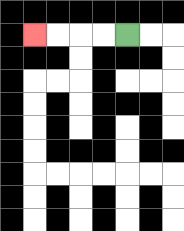{'start': '[5, 1]', 'end': '[1, 1]', 'path_directions': 'L,L,L,L', 'path_coordinates': '[[5, 1], [4, 1], [3, 1], [2, 1], [1, 1]]'}